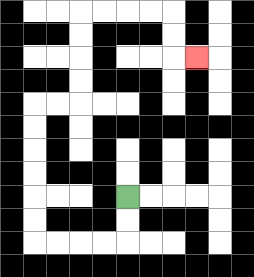{'start': '[5, 8]', 'end': '[8, 2]', 'path_directions': 'D,D,L,L,L,L,U,U,U,U,U,U,R,R,U,U,U,U,R,R,R,R,D,D,R', 'path_coordinates': '[[5, 8], [5, 9], [5, 10], [4, 10], [3, 10], [2, 10], [1, 10], [1, 9], [1, 8], [1, 7], [1, 6], [1, 5], [1, 4], [2, 4], [3, 4], [3, 3], [3, 2], [3, 1], [3, 0], [4, 0], [5, 0], [6, 0], [7, 0], [7, 1], [7, 2], [8, 2]]'}